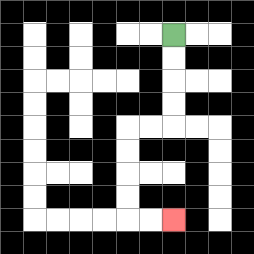{'start': '[7, 1]', 'end': '[7, 9]', 'path_directions': 'D,D,D,D,L,L,D,D,D,D,R,R', 'path_coordinates': '[[7, 1], [7, 2], [7, 3], [7, 4], [7, 5], [6, 5], [5, 5], [5, 6], [5, 7], [5, 8], [5, 9], [6, 9], [7, 9]]'}